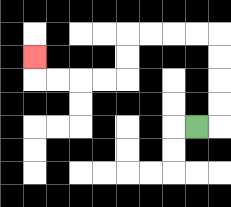{'start': '[8, 5]', 'end': '[1, 2]', 'path_directions': 'R,U,U,U,U,L,L,L,L,D,D,L,L,L,L,U', 'path_coordinates': '[[8, 5], [9, 5], [9, 4], [9, 3], [9, 2], [9, 1], [8, 1], [7, 1], [6, 1], [5, 1], [5, 2], [5, 3], [4, 3], [3, 3], [2, 3], [1, 3], [1, 2]]'}